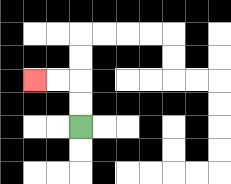{'start': '[3, 5]', 'end': '[1, 3]', 'path_directions': 'U,U,L,L', 'path_coordinates': '[[3, 5], [3, 4], [3, 3], [2, 3], [1, 3]]'}